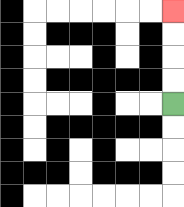{'start': '[7, 4]', 'end': '[7, 0]', 'path_directions': 'U,U,U,U', 'path_coordinates': '[[7, 4], [7, 3], [7, 2], [7, 1], [7, 0]]'}